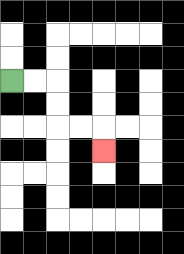{'start': '[0, 3]', 'end': '[4, 6]', 'path_directions': 'R,R,D,D,R,R,D', 'path_coordinates': '[[0, 3], [1, 3], [2, 3], [2, 4], [2, 5], [3, 5], [4, 5], [4, 6]]'}